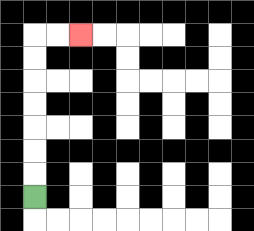{'start': '[1, 8]', 'end': '[3, 1]', 'path_directions': 'U,U,U,U,U,U,U,R,R', 'path_coordinates': '[[1, 8], [1, 7], [1, 6], [1, 5], [1, 4], [1, 3], [1, 2], [1, 1], [2, 1], [3, 1]]'}